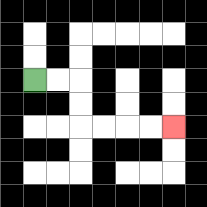{'start': '[1, 3]', 'end': '[7, 5]', 'path_directions': 'R,R,D,D,R,R,R,R', 'path_coordinates': '[[1, 3], [2, 3], [3, 3], [3, 4], [3, 5], [4, 5], [5, 5], [6, 5], [7, 5]]'}